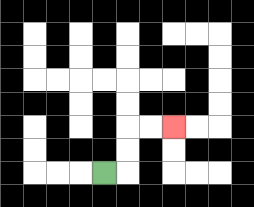{'start': '[4, 7]', 'end': '[7, 5]', 'path_directions': 'R,U,U,R,R', 'path_coordinates': '[[4, 7], [5, 7], [5, 6], [5, 5], [6, 5], [7, 5]]'}